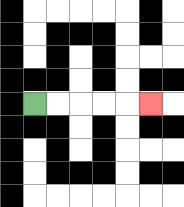{'start': '[1, 4]', 'end': '[6, 4]', 'path_directions': 'R,R,R,R,R', 'path_coordinates': '[[1, 4], [2, 4], [3, 4], [4, 4], [5, 4], [6, 4]]'}